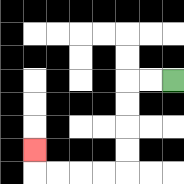{'start': '[7, 3]', 'end': '[1, 6]', 'path_directions': 'L,L,D,D,D,D,L,L,L,L,U', 'path_coordinates': '[[7, 3], [6, 3], [5, 3], [5, 4], [5, 5], [5, 6], [5, 7], [4, 7], [3, 7], [2, 7], [1, 7], [1, 6]]'}